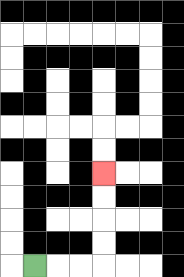{'start': '[1, 11]', 'end': '[4, 7]', 'path_directions': 'R,R,R,U,U,U,U', 'path_coordinates': '[[1, 11], [2, 11], [3, 11], [4, 11], [4, 10], [4, 9], [4, 8], [4, 7]]'}